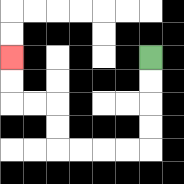{'start': '[6, 2]', 'end': '[0, 2]', 'path_directions': 'D,D,D,D,L,L,L,L,U,U,L,L,U,U', 'path_coordinates': '[[6, 2], [6, 3], [6, 4], [6, 5], [6, 6], [5, 6], [4, 6], [3, 6], [2, 6], [2, 5], [2, 4], [1, 4], [0, 4], [0, 3], [0, 2]]'}